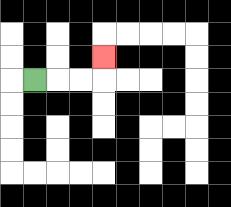{'start': '[1, 3]', 'end': '[4, 2]', 'path_directions': 'R,R,R,U', 'path_coordinates': '[[1, 3], [2, 3], [3, 3], [4, 3], [4, 2]]'}